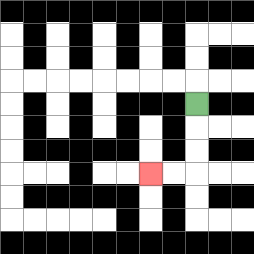{'start': '[8, 4]', 'end': '[6, 7]', 'path_directions': 'D,D,D,L,L', 'path_coordinates': '[[8, 4], [8, 5], [8, 6], [8, 7], [7, 7], [6, 7]]'}